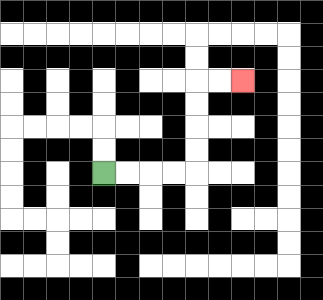{'start': '[4, 7]', 'end': '[10, 3]', 'path_directions': 'R,R,R,R,U,U,U,U,R,R', 'path_coordinates': '[[4, 7], [5, 7], [6, 7], [7, 7], [8, 7], [8, 6], [8, 5], [8, 4], [8, 3], [9, 3], [10, 3]]'}